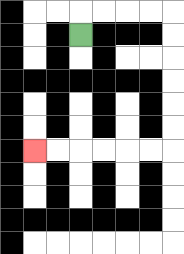{'start': '[3, 1]', 'end': '[1, 6]', 'path_directions': 'U,R,R,R,R,D,D,D,D,D,D,L,L,L,L,L,L', 'path_coordinates': '[[3, 1], [3, 0], [4, 0], [5, 0], [6, 0], [7, 0], [7, 1], [7, 2], [7, 3], [7, 4], [7, 5], [7, 6], [6, 6], [5, 6], [4, 6], [3, 6], [2, 6], [1, 6]]'}